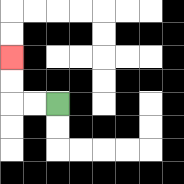{'start': '[2, 4]', 'end': '[0, 2]', 'path_directions': 'L,L,U,U', 'path_coordinates': '[[2, 4], [1, 4], [0, 4], [0, 3], [0, 2]]'}